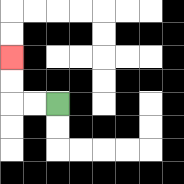{'start': '[2, 4]', 'end': '[0, 2]', 'path_directions': 'L,L,U,U', 'path_coordinates': '[[2, 4], [1, 4], [0, 4], [0, 3], [0, 2]]'}